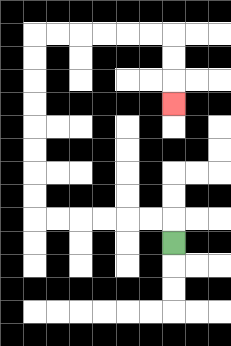{'start': '[7, 10]', 'end': '[7, 4]', 'path_directions': 'U,L,L,L,L,L,L,U,U,U,U,U,U,U,U,R,R,R,R,R,R,D,D,D', 'path_coordinates': '[[7, 10], [7, 9], [6, 9], [5, 9], [4, 9], [3, 9], [2, 9], [1, 9], [1, 8], [1, 7], [1, 6], [1, 5], [1, 4], [1, 3], [1, 2], [1, 1], [2, 1], [3, 1], [4, 1], [5, 1], [6, 1], [7, 1], [7, 2], [7, 3], [7, 4]]'}